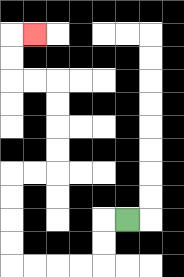{'start': '[5, 9]', 'end': '[1, 1]', 'path_directions': 'L,D,D,L,L,L,L,U,U,U,U,R,R,U,U,U,U,L,L,U,U,R', 'path_coordinates': '[[5, 9], [4, 9], [4, 10], [4, 11], [3, 11], [2, 11], [1, 11], [0, 11], [0, 10], [0, 9], [0, 8], [0, 7], [1, 7], [2, 7], [2, 6], [2, 5], [2, 4], [2, 3], [1, 3], [0, 3], [0, 2], [0, 1], [1, 1]]'}